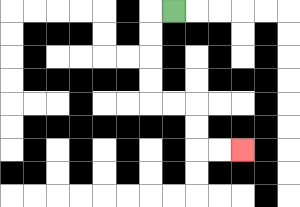{'start': '[7, 0]', 'end': '[10, 6]', 'path_directions': 'L,D,D,D,D,R,R,D,D,R,R', 'path_coordinates': '[[7, 0], [6, 0], [6, 1], [6, 2], [6, 3], [6, 4], [7, 4], [8, 4], [8, 5], [8, 6], [9, 6], [10, 6]]'}